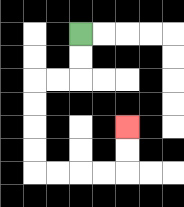{'start': '[3, 1]', 'end': '[5, 5]', 'path_directions': 'D,D,L,L,D,D,D,D,R,R,R,R,U,U', 'path_coordinates': '[[3, 1], [3, 2], [3, 3], [2, 3], [1, 3], [1, 4], [1, 5], [1, 6], [1, 7], [2, 7], [3, 7], [4, 7], [5, 7], [5, 6], [5, 5]]'}